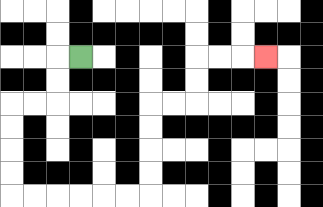{'start': '[3, 2]', 'end': '[11, 2]', 'path_directions': 'L,D,D,L,L,D,D,D,D,R,R,R,R,R,R,U,U,U,U,R,R,U,U,R,R,R', 'path_coordinates': '[[3, 2], [2, 2], [2, 3], [2, 4], [1, 4], [0, 4], [0, 5], [0, 6], [0, 7], [0, 8], [1, 8], [2, 8], [3, 8], [4, 8], [5, 8], [6, 8], [6, 7], [6, 6], [6, 5], [6, 4], [7, 4], [8, 4], [8, 3], [8, 2], [9, 2], [10, 2], [11, 2]]'}